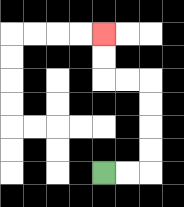{'start': '[4, 7]', 'end': '[4, 1]', 'path_directions': 'R,R,U,U,U,U,L,L,U,U', 'path_coordinates': '[[4, 7], [5, 7], [6, 7], [6, 6], [6, 5], [6, 4], [6, 3], [5, 3], [4, 3], [4, 2], [4, 1]]'}